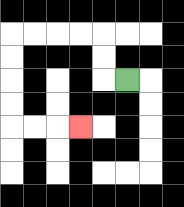{'start': '[5, 3]', 'end': '[3, 5]', 'path_directions': 'L,U,U,L,L,L,L,D,D,D,D,R,R,R', 'path_coordinates': '[[5, 3], [4, 3], [4, 2], [4, 1], [3, 1], [2, 1], [1, 1], [0, 1], [0, 2], [0, 3], [0, 4], [0, 5], [1, 5], [2, 5], [3, 5]]'}